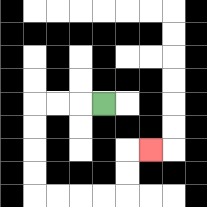{'start': '[4, 4]', 'end': '[6, 6]', 'path_directions': 'L,L,L,D,D,D,D,R,R,R,R,U,U,R', 'path_coordinates': '[[4, 4], [3, 4], [2, 4], [1, 4], [1, 5], [1, 6], [1, 7], [1, 8], [2, 8], [3, 8], [4, 8], [5, 8], [5, 7], [5, 6], [6, 6]]'}